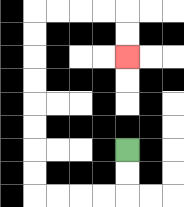{'start': '[5, 6]', 'end': '[5, 2]', 'path_directions': 'D,D,L,L,L,L,U,U,U,U,U,U,U,U,R,R,R,R,D,D', 'path_coordinates': '[[5, 6], [5, 7], [5, 8], [4, 8], [3, 8], [2, 8], [1, 8], [1, 7], [1, 6], [1, 5], [1, 4], [1, 3], [1, 2], [1, 1], [1, 0], [2, 0], [3, 0], [4, 0], [5, 0], [5, 1], [5, 2]]'}